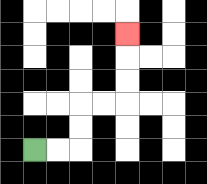{'start': '[1, 6]', 'end': '[5, 1]', 'path_directions': 'R,R,U,U,R,R,U,U,U', 'path_coordinates': '[[1, 6], [2, 6], [3, 6], [3, 5], [3, 4], [4, 4], [5, 4], [5, 3], [5, 2], [5, 1]]'}